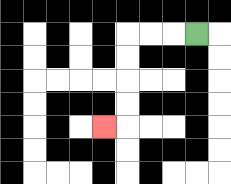{'start': '[8, 1]', 'end': '[4, 5]', 'path_directions': 'L,L,L,D,D,D,D,L', 'path_coordinates': '[[8, 1], [7, 1], [6, 1], [5, 1], [5, 2], [5, 3], [5, 4], [5, 5], [4, 5]]'}